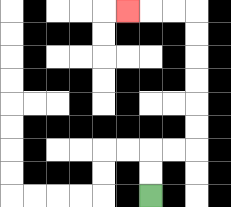{'start': '[6, 8]', 'end': '[5, 0]', 'path_directions': 'U,U,R,R,U,U,U,U,U,U,L,L,L', 'path_coordinates': '[[6, 8], [6, 7], [6, 6], [7, 6], [8, 6], [8, 5], [8, 4], [8, 3], [8, 2], [8, 1], [8, 0], [7, 0], [6, 0], [5, 0]]'}